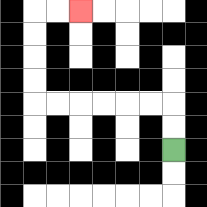{'start': '[7, 6]', 'end': '[3, 0]', 'path_directions': 'U,U,L,L,L,L,L,L,U,U,U,U,R,R', 'path_coordinates': '[[7, 6], [7, 5], [7, 4], [6, 4], [5, 4], [4, 4], [3, 4], [2, 4], [1, 4], [1, 3], [1, 2], [1, 1], [1, 0], [2, 0], [3, 0]]'}